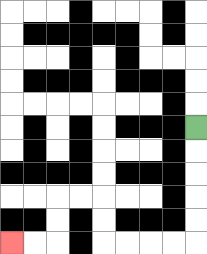{'start': '[8, 5]', 'end': '[0, 10]', 'path_directions': 'D,D,D,D,D,L,L,L,L,U,U,L,L,D,D,L,L', 'path_coordinates': '[[8, 5], [8, 6], [8, 7], [8, 8], [8, 9], [8, 10], [7, 10], [6, 10], [5, 10], [4, 10], [4, 9], [4, 8], [3, 8], [2, 8], [2, 9], [2, 10], [1, 10], [0, 10]]'}